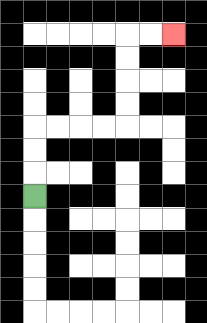{'start': '[1, 8]', 'end': '[7, 1]', 'path_directions': 'U,U,U,R,R,R,R,U,U,U,U,R,R', 'path_coordinates': '[[1, 8], [1, 7], [1, 6], [1, 5], [2, 5], [3, 5], [4, 5], [5, 5], [5, 4], [5, 3], [5, 2], [5, 1], [6, 1], [7, 1]]'}